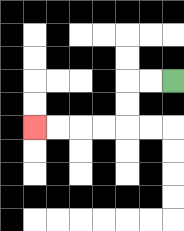{'start': '[7, 3]', 'end': '[1, 5]', 'path_directions': 'L,L,D,D,L,L,L,L', 'path_coordinates': '[[7, 3], [6, 3], [5, 3], [5, 4], [5, 5], [4, 5], [3, 5], [2, 5], [1, 5]]'}